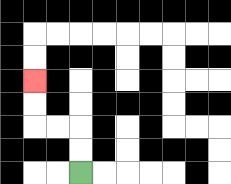{'start': '[3, 7]', 'end': '[1, 3]', 'path_directions': 'U,U,L,L,U,U', 'path_coordinates': '[[3, 7], [3, 6], [3, 5], [2, 5], [1, 5], [1, 4], [1, 3]]'}